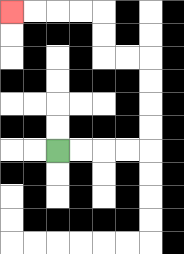{'start': '[2, 6]', 'end': '[0, 0]', 'path_directions': 'R,R,R,R,U,U,U,U,L,L,U,U,L,L,L,L', 'path_coordinates': '[[2, 6], [3, 6], [4, 6], [5, 6], [6, 6], [6, 5], [6, 4], [6, 3], [6, 2], [5, 2], [4, 2], [4, 1], [4, 0], [3, 0], [2, 0], [1, 0], [0, 0]]'}